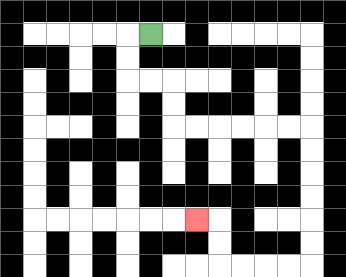{'start': '[6, 1]', 'end': '[8, 9]', 'path_directions': 'L,D,D,R,R,D,D,R,R,R,R,R,R,D,D,D,D,D,D,L,L,L,L,U,U,L', 'path_coordinates': '[[6, 1], [5, 1], [5, 2], [5, 3], [6, 3], [7, 3], [7, 4], [7, 5], [8, 5], [9, 5], [10, 5], [11, 5], [12, 5], [13, 5], [13, 6], [13, 7], [13, 8], [13, 9], [13, 10], [13, 11], [12, 11], [11, 11], [10, 11], [9, 11], [9, 10], [9, 9], [8, 9]]'}